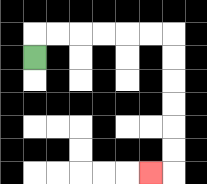{'start': '[1, 2]', 'end': '[6, 7]', 'path_directions': 'U,R,R,R,R,R,R,D,D,D,D,D,D,L', 'path_coordinates': '[[1, 2], [1, 1], [2, 1], [3, 1], [4, 1], [5, 1], [6, 1], [7, 1], [7, 2], [7, 3], [7, 4], [7, 5], [7, 6], [7, 7], [6, 7]]'}